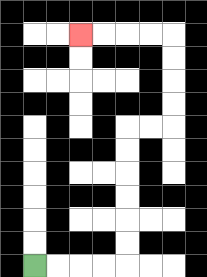{'start': '[1, 11]', 'end': '[3, 1]', 'path_directions': 'R,R,R,R,U,U,U,U,U,U,R,R,U,U,U,U,L,L,L,L', 'path_coordinates': '[[1, 11], [2, 11], [3, 11], [4, 11], [5, 11], [5, 10], [5, 9], [5, 8], [5, 7], [5, 6], [5, 5], [6, 5], [7, 5], [7, 4], [7, 3], [7, 2], [7, 1], [6, 1], [5, 1], [4, 1], [3, 1]]'}